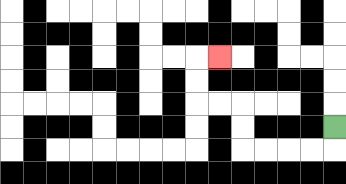{'start': '[14, 5]', 'end': '[9, 2]', 'path_directions': 'D,L,L,L,L,U,U,L,L,U,U,R', 'path_coordinates': '[[14, 5], [14, 6], [13, 6], [12, 6], [11, 6], [10, 6], [10, 5], [10, 4], [9, 4], [8, 4], [8, 3], [8, 2], [9, 2]]'}